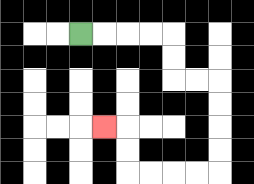{'start': '[3, 1]', 'end': '[4, 5]', 'path_directions': 'R,R,R,R,D,D,R,R,D,D,D,D,L,L,L,L,U,U,L', 'path_coordinates': '[[3, 1], [4, 1], [5, 1], [6, 1], [7, 1], [7, 2], [7, 3], [8, 3], [9, 3], [9, 4], [9, 5], [9, 6], [9, 7], [8, 7], [7, 7], [6, 7], [5, 7], [5, 6], [5, 5], [4, 5]]'}